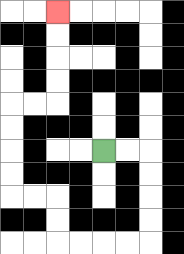{'start': '[4, 6]', 'end': '[2, 0]', 'path_directions': 'R,R,D,D,D,D,L,L,L,L,U,U,L,L,U,U,U,U,R,R,U,U,U,U', 'path_coordinates': '[[4, 6], [5, 6], [6, 6], [6, 7], [6, 8], [6, 9], [6, 10], [5, 10], [4, 10], [3, 10], [2, 10], [2, 9], [2, 8], [1, 8], [0, 8], [0, 7], [0, 6], [0, 5], [0, 4], [1, 4], [2, 4], [2, 3], [2, 2], [2, 1], [2, 0]]'}